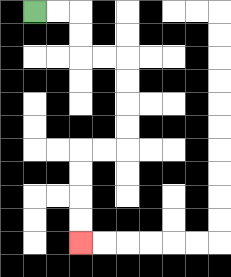{'start': '[1, 0]', 'end': '[3, 10]', 'path_directions': 'R,R,D,D,R,R,D,D,D,D,L,L,D,D,D,D', 'path_coordinates': '[[1, 0], [2, 0], [3, 0], [3, 1], [3, 2], [4, 2], [5, 2], [5, 3], [5, 4], [5, 5], [5, 6], [4, 6], [3, 6], [3, 7], [3, 8], [3, 9], [3, 10]]'}